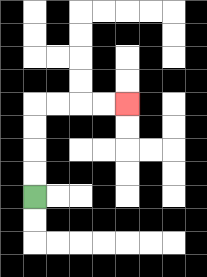{'start': '[1, 8]', 'end': '[5, 4]', 'path_directions': 'U,U,U,U,R,R,R,R', 'path_coordinates': '[[1, 8], [1, 7], [1, 6], [1, 5], [1, 4], [2, 4], [3, 4], [4, 4], [5, 4]]'}